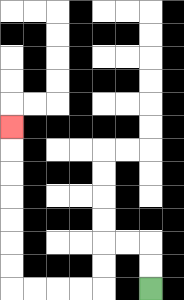{'start': '[6, 12]', 'end': '[0, 5]', 'path_directions': 'U,U,L,L,D,D,L,L,L,L,U,U,U,U,U,U,U', 'path_coordinates': '[[6, 12], [6, 11], [6, 10], [5, 10], [4, 10], [4, 11], [4, 12], [3, 12], [2, 12], [1, 12], [0, 12], [0, 11], [0, 10], [0, 9], [0, 8], [0, 7], [0, 6], [0, 5]]'}